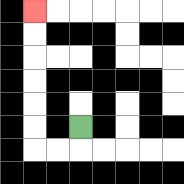{'start': '[3, 5]', 'end': '[1, 0]', 'path_directions': 'D,L,L,U,U,U,U,U,U', 'path_coordinates': '[[3, 5], [3, 6], [2, 6], [1, 6], [1, 5], [1, 4], [1, 3], [1, 2], [1, 1], [1, 0]]'}